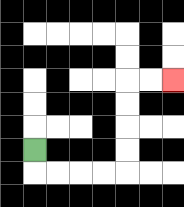{'start': '[1, 6]', 'end': '[7, 3]', 'path_directions': 'D,R,R,R,R,U,U,U,U,R,R', 'path_coordinates': '[[1, 6], [1, 7], [2, 7], [3, 7], [4, 7], [5, 7], [5, 6], [5, 5], [5, 4], [5, 3], [6, 3], [7, 3]]'}